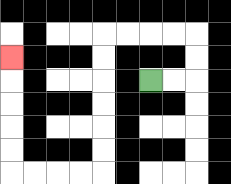{'start': '[6, 3]', 'end': '[0, 2]', 'path_directions': 'R,R,U,U,L,L,L,L,D,D,D,D,D,D,L,L,L,L,U,U,U,U,U', 'path_coordinates': '[[6, 3], [7, 3], [8, 3], [8, 2], [8, 1], [7, 1], [6, 1], [5, 1], [4, 1], [4, 2], [4, 3], [4, 4], [4, 5], [4, 6], [4, 7], [3, 7], [2, 7], [1, 7], [0, 7], [0, 6], [0, 5], [0, 4], [0, 3], [0, 2]]'}